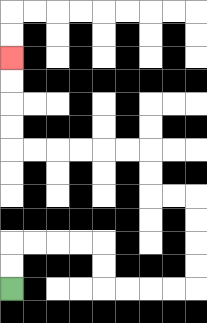{'start': '[0, 12]', 'end': '[0, 2]', 'path_directions': 'U,U,R,R,R,R,D,D,R,R,R,R,U,U,U,U,L,L,U,U,L,L,L,L,L,L,U,U,U,U', 'path_coordinates': '[[0, 12], [0, 11], [0, 10], [1, 10], [2, 10], [3, 10], [4, 10], [4, 11], [4, 12], [5, 12], [6, 12], [7, 12], [8, 12], [8, 11], [8, 10], [8, 9], [8, 8], [7, 8], [6, 8], [6, 7], [6, 6], [5, 6], [4, 6], [3, 6], [2, 6], [1, 6], [0, 6], [0, 5], [0, 4], [0, 3], [0, 2]]'}